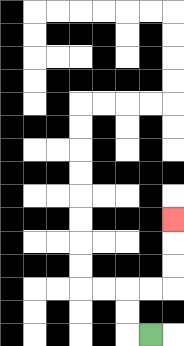{'start': '[6, 14]', 'end': '[7, 9]', 'path_directions': 'L,U,U,R,R,U,U,U', 'path_coordinates': '[[6, 14], [5, 14], [5, 13], [5, 12], [6, 12], [7, 12], [7, 11], [7, 10], [7, 9]]'}